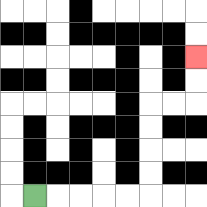{'start': '[1, 8]', 'end': '[8, 2]', 'path_directions': 'R,R,R,R,R,U,U,U,U,R,R,U,U', 'path_coordinates': '[[1, 8], [2, 8], [3, 8], [4, 8], [5, 8], [6, 8], [6, 7], [6, 6], [6, 5], [6, 4], [7, 4], [8, 4], [8, 3], [8, 2]]'}